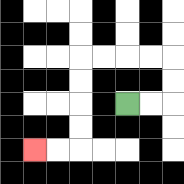{'start': '[5, 4]', 'end': '[1, 6]', 'path_directions': 'R,R,U,U,L,L,L,L,D,D,D,D,L,L', 'path_coordinates': '[[5, 4], [6, 4], [7, 4], [7, 3], [7, 2], [6, 2], [5, 2], [4, 2], [3, 2], [3, 3], [3, 4], [3, 5], [3, 6], [2, 6], [1, 6]]'}